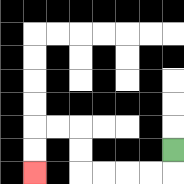{'start': '[7, 6]', 'end': '[1, 7]', 'path_directions': 'D,L,L,L,L,U,U,L,L,D,D', 'path_coordinates': '[[7, 6], [7, 7], [6, 7], [5, 7], [4, 7], [3, 7], [3, 6], [3, 5], [2, 5], [1, 5], [1, 6], [1, 7]]'}